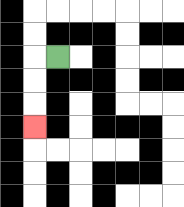{'start': '[2, 2]', 'end': '[1, 5]', 'path_directions': 'L,D,D,D', 'path_coordinates': '[[2, 2], [1, 2], [1, 3], [1, 4], [1, 5]]'}